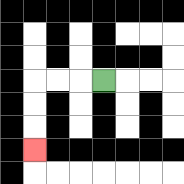{'start': '[4, 3]', 'end': '[1, 6]', 'path_directions': 'L,L,L,D,D,D', 'path_coordinates': '[[4, 3], [3, 3], [2, 3], [1, 3], [1, 4], [1, 5], [1, 6]]'}